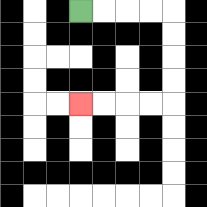{'start': '[3, 0]', 'end': '[3, 4]', 'path_directions': 'R,R,R,R,D,D,D,D,L,L,L,L', 'path_coordinates': '[[3, 0], [4, 0], [5, 0], [6, 0], [7, 0], [7, 1], [7, 2], [7, 3], [7, 4], [6, 4], [5, 4], [4, 4], [3, 4]]'}